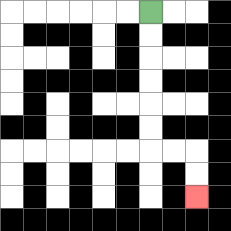{'start': '[6, 0]', 'end': '[8, 8]', 'path_directions': 'D,D,D,D,D,D,R,R,D,D', 'path_coordinates': '[[6, 0], [6, 1], [6, 2], [6, 3], [6, 4], [6, 5], [6, 6], [7, 6], [8, 6], [8, 7], [8, 8]]'}